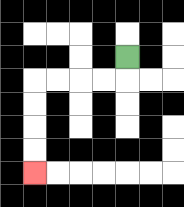{'start': '[5, 2]', 'end': '[1, 7]', 'path_directions': 'D,L,L,L,L,D,D,D,D', 'path_coordinates': '[[5, 2], [5, 3], [4, 3], [3, 3], [2, 3], [1, 3], [1, 4], [1, 5], [1, 6], [1, 7]]'}